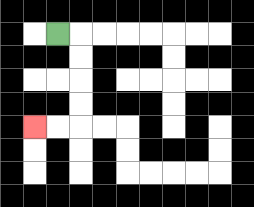{'start': '[2, 1]', 'end': '[1, 5]', 'path_directions': 'R,D,D,D,D,L,L', 'path_coordinates': '[[2, 1], [3, 1], [3, 2], [3, 3], [3, 4], [3, 5], [2, 5], [1, 5]]'}